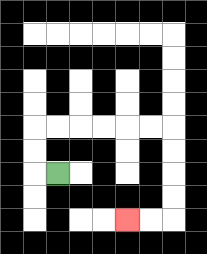{'start': '[2, 7]', 'end': '[5, 9]', 'path_directions': 'L,U,U,R,R,R,R,R,R,D,D,D,D,L,L', 'path_coordinates': '[[2, 7], [1, 7], [1, 6], [1, 5], [2, 5], [3, 5], [4, 5], [5, 5], [6, 5], [7, 5], [7, 6], [7, 7], [7, 8], [7, 9], [6, 9], [5, 9]]'}